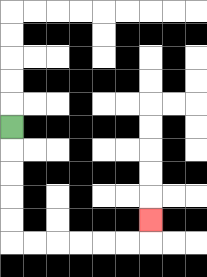{'start': '[0, 5]', 'end': '[6, 9]', 'path_directions': 'D,D,D,D,D,R,R,R,R,R,R,U', 'path_coordinates': '[[0, 5], [0, 6], [0, 7], [0, 8], [0, 9], [0, 10], [1, 10], [2, 10], [3, 10], [4, 10], [5, 10], [6, 10], [6, 9]]'}